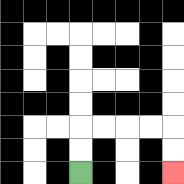{'start': '[3, 7]', 'end': '[7, 7]', 'path_directions': 'U,U,R,R,R,R,D,D', 'path_coordinates': '[[3, 7], [3, 6], [3, 5], [4, 5], [5, 5], [6, 5], [7, 5], [7, 6], [7, 7]]'}